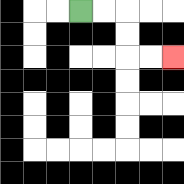{'start': '[3, 0]', 'end': '[7, 2]', 'path_directions': 'R,R,D,D,R,R', 'path_coordinates': '[[3, 0], [4, 0], [5, 0], [5, 1], [5, 2], [6, 2], [7, 2]]'}